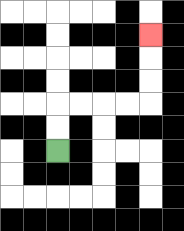{'start': '[2, 6]', 'end': '[6, 1]', 'path_directions': 'U,U,R,R,R,R,U,U,U', 'path_coordinates': '[[2, 6], [2, 5], [2, 4], [3, 4], [4, 4], [5, 4], [6, 4], [6, 3], [6, 2], [6, 1]]'}